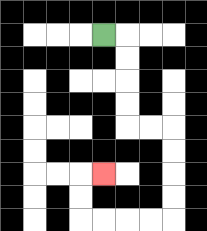{'start': '[4, 1]', 'end': '[4, 7]', 'path_directions': 'R,D,D,D,D,R,R,D,D,D,D,L,L,L,L,U,U,R', 'path_coordinates': '[[4, 1], [5, 1], [5, 2], [5, 3], [5, 4], [5, 5], [6, 5], [7, 5], [7, 6], [7, 7], [7, 8], [7, 9], [6, 9], [5, 9], [4, 9], [3, 9], [3, 8], [3, 7], [4, 7]]'}